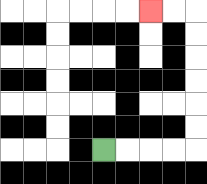{'start': '[4, 6]', 'end': '[6, 0]', 'path_directions': 'R,R,R,R,U,U,U,U,U,U,L,L', 'path_coordinates': '[[4, 6], [5, 6], [6, 6], [7, 6], [8, 6], [8, 5], [8, 4], [8, 3], [8, 2], [8, 1], [8, 0], [7, 0], [6, 0]]'}